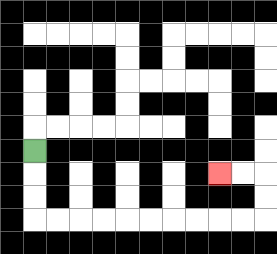{'start': '[1, 6]', 'end': '[9, 7]', 'path_directions': 'D,D,D,R,R,R,R,R,R,R,R,R,R,U,U,L,L', 'path_coordinates': '[[1, 6], [1, 7], [1, 8], [1, 9], [2, 9], [3, 9], [4, 9], [5, 9], [6, 9], [7, 9], [8, 9], [9, 9], [10, 9], [11, 9], [11, 8], [11, 7], [10, 7], [9, 7]]'}